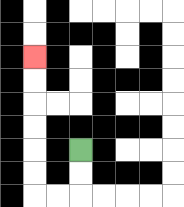{'start': '[3, 6]', 'end': '[1, 2]', 'path_directions': 'D,D,L,L,U,U,U,U,U,U', 'path_coordinates': '[[3, 6], [3, 7], [3, 8], [2, 8], [1, 8], [1, 7], [1, 6], [1, 5], [1, 4], [1, 3], [1, 2]]'}